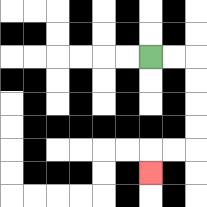{'start': '[6, 2]', 'end': '[6, 7]', 'path_directions': 'R,R,D,D,D,D,L,L,D', 'path_coordinates': '[[6, 2], [7, 2], [8, 2], [8, 3], [8, 4], [8, 5], [8, 6], [7, 6], [6, 6], [6, 7]]'}